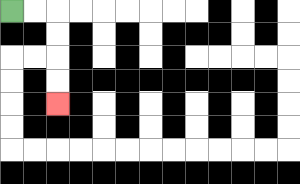{'start': '[0, 0]', 'end': '[2, 4]', 'path_directions': 'R,R,D,D,D,D', 'path_coordinates': '[[0, 0], [1, 0], [2, 0], [2, 1], [2, 2], [2, 3], [2, 4]]'}